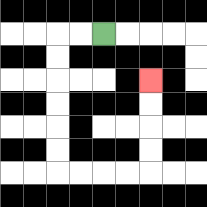{'start': '[4, 1]', 'end': '[6, 3]', 'path_directions': 'L,L,D,D,D,D,D,D,R,R,R,R,U,U,U,U', 'path_coordinates': '[[4, 1], [3, 1], [2, 1], [2, 2], [2, 3], [2, 4], [2, 5], [2, 6], [2, 7], [3, 7], [4, 7], [5, 7], [6, 7], [6, 6], [6, 5], [6, 4], [6, 3]]'}